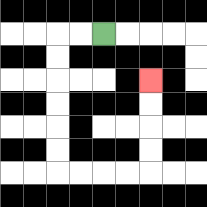{'start': '[4, 1]', 'end': '[6, 3]', 'path_directions': 'L,L,D,D,D,D,D,D,R,R,R,R,U,U,U,U', 'path_coordinates': '[[4, 1], [3, 1], [2, 1], [2, 2], [2, 3], [2, 4], [2, 5], [2, 6], [2, 7], [3, 7], [4, 7], [5, 7], [6, 7], [6, 6], [6, 5], [6, 4], [6, 3]]'}